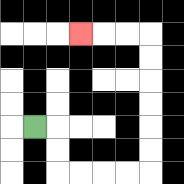{'start': '[1, 5]', 'end': '[3, 1]', 'path_directions': 'R,D,D,R,R,R,R,U,U,U,U,U,U,L,L,L', 'path_coordinates': '[[1, 5], [2, 5], [2, 6], [2, 7], [3, 7], [4, 7], [5, 7], [6, 7], [6, 6], [6, 5], [6, 4], [6, 3], [6, 2], [6, 1], [5, 1], [4, 1], [3, 1]]'}